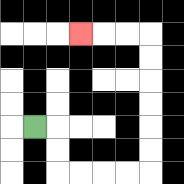{'start': '[1, 5]', 'end': '[3, 1]', 'path_directions': 'R,D,D,R,R,R,R,U,U,U,U,U,U,L,L,L', 'path_coordinates': '[[1, 5], [2, 5], [2, 6], [2, 7], [3, 7], [4, 7], [5, 7], [6, 7], [6, 6], [6, 5], [6, 4], [6, 3], [6, 2], [6, 1], [5, 1], [4, 1], [3, 1]]'}